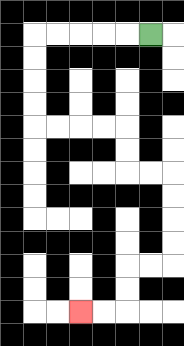{'start': '[6, 1]', 'end': '[3, 13]', 'path_directions': 'L,L,L,L,L,D,D,D,D,R,R,R,R,D,D,R,R,D,D,D,D,L,L,D,D,L,L', 'path_coordinates': '[[6, 1], [5, 1], [4, 1], [3, 1], [2, 1], [1, 1], [1, 2], [1, 3], [1, 4], [1, 5], [2, 5], [3, 5], [4, 5], [5, 5], [5, 6], [5, 7], [6, 7], [7, 7], [7, 8], [7, 9], [7, 10], [7, 11], [6, 11], [5, 11], [5, 12], [5, 13], [4, 13], [3, 13]]'}